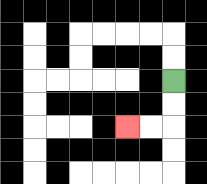{'start': '[7, 3]', 'end': '[5, 5]', 'path_directions': 'D,D,L,L', 'path_coordinates': '[[7, 3], [7, 4], [7, 5], [6, 5], [5, 5]]'}